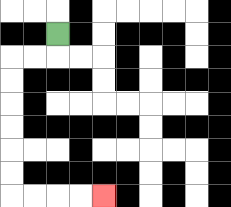{'start': '[2, 1]', 'end': '[4, 8]', 'path_directions': 'D,L,L,D,D,D,D,D,D,R,R,R,R', 'path_coordinates': '[[2, 1], [2, 2], [1, 2], [0, 2], [0, 3], [0, 4], [0, 5], [0, 6], [0, 7], [0, 8], [1, 8], [2, 8], [3, 8], [4, 8]]'}